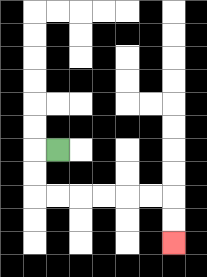{'start': '[2, 6]', 'end': '[7, 10]', 'path_directions': 'L,D,D,R,R,R,R,R,R,D,D', 'path_coordinates': '[[2, 6], [1, 6], [1, 7], [1, 8], [2, 8], [3, 8], [4, 8], [5, 8], [6, 8], [7, 8], [7, 9], [7, 10]]'}